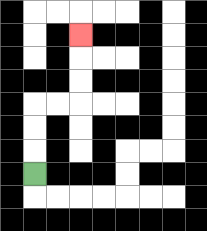{'start': '[1, 7]', 'end': '[3, 1]', 'path_directions': 'U,U,U,R,R,U,U,U', 'path_coordinates': '[[1, 7], [1, 6], [1, 5], [1, 4], [2, 4], [3, 4], [3, 3], [3, 2], [3, 1]]'}